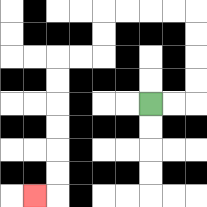{'start': '[6, 4]', 'end': '[1, 8]', 'path_directions': 'R,R,U,U,U,U,L,L,L,L,D,D,L,L,D,D,D,D,D,D,L', 'path_coordinates': '[[6, 4], [7, 4], [8, 4], [8, 3], [8, 2], [8, 1], [8, 0], [7, 0], [6, 0], [5, 0], [4, 0], [4, 1], [4, 2], [3, 2], [2, 2], [2, 3], [2, 4], [2, 5], [2, 6], [2, 7], [2, 8], [1, 8]]'}